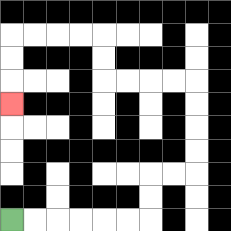{'start': '[0, 9]', 'end': '[0, 4]', 'path_directions': 'R,R,R,R,R,R,U,U,R,R,U,U,U,U,L,L,L,L,U,U,L,L,L,L,D,D,D', 'path_coordinates': '[[0, 9], [1, 9], [2, 9], [3, 9], [4, 9], [5, 9], [6, 9], [6, 8], [6, 7], [7, 7], [8, 7], [8, 6], [8, 5], [8, 4], [8, 3], [7, 3], [6, 3], [5, 3], [4, 3], [4, 2], [4, 1], [3, 1], [2, 1], [1, 1], [0, 1], [0, 2], [0, 3], [0, 4]]'}